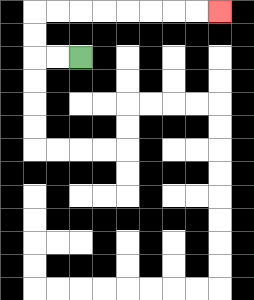{'start': '[3, 2]', 'end': '[9, 0]', 'path_directions': 'L,L,U,U,R,R,R,R,R,R,R,R', 'path_coordinates': '[[3, 2], [2, 2], [1, 2], [1, 1], [1, 0], [2, 0], [3, 0], [4, 0], [5, 0], [6, 0], [7, 0], [8, 0], [9, 0]]'}